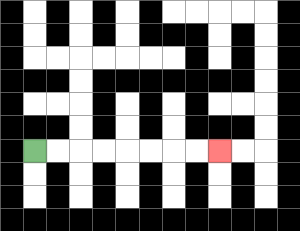{'start': '[1, 6]', 'end': '[9, 6]', 'path_directions': 'R,R,R,R,R,R,R,R', 'path_coordinates': '[[1, 6], [2, 6], [3, 6], [4, 6], [5, 6], [6, 6], [7, 6], [8, 6], [9, 6]]'}